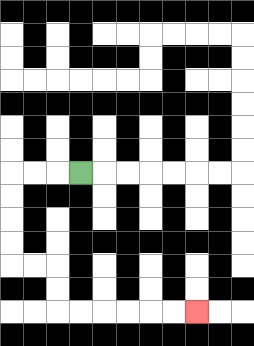{'start': '[3, 7]', 'end': '[8, 13]', 'path_directions': 'L,L,L,D,D,D,D,R,R,D,D,R,R,R,R,R,R', 'path_coordinates': '[[3, 7], [2, 7], [1, 7], [0, 7], [0, 8], [0, 9], [0, 10], [0, 11], [1, 11], [2, 11], [2, 12], [2, 13], [3, 13], [4, 13], [5, 13], [6, 13], [7, 13], [8, 13]]'}